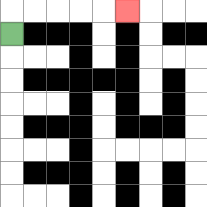{'start': '[0, 1]', 'end': '[5, 0]', 'path_directions': 'U,R,R,R,R,R', 'path_coordinates': '[[0, 1], [0, 0], [1, 0], [2, 0], [3, 0], [4, 0], [5, 0]]'}